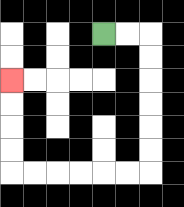{'start': '[4, 1]', 'end': '[0, 3]', 'path_directions': 'R,R,D,D,D,D,D,D,L,L,L,L,L,L,U,U,U,U', 'path_coordinates': '[[4, 1], [5, 1], [6, 1], [6, 2], [6, 3], [6, 4], [6, 5], [6, 6], [6, 7], [5, 7], [4, 7], [3, 7], [2, 7], [1, 7], [0, 7], [0, 6], [0, 5], [0, 4], [0, 3]]'}